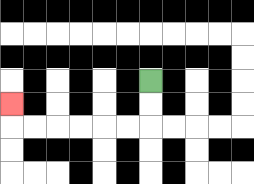{'start': '[6, 3]', 'end': '[0, 4]', 'path_directions': 'D,D,L,L,L,L,L,L,U', 'path_coordinates': '[[6, 3], [6, 4], [6, 5], [5, 5], [4, 5], [3, 5], [2, 5], [1, 5], [0, 5], [0, 4]]'}